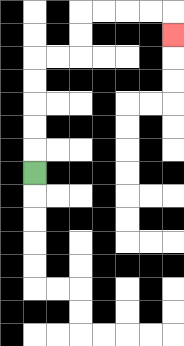{'start': '[1, 7]', 'end': '[7, 1]', 'path_directions': 'U,U,U,U,U,R,R,U,U,R,R,R,R,D', 'path_coordinates': '[[1, 7], [1, 6], [1, 5], [1, 4], [1, 3], [1, 2], [2, 2], [3, 2], [3, 1], [3, 0], [4, 0], [5, 0], [6, 0], [7, 0], [7, 1]]'}